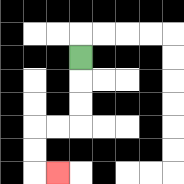{'start': '[3, 2]', 'end': '[2, 7]', 'path_directions': 'D,D,D,L,L,D,D,R', 'path_coordinates': '[[3, 2], [3, 3], [3, 4], [3, 5], [2, 5], [1, 5], [1, 6], [1, 7], [2, 7]]'}